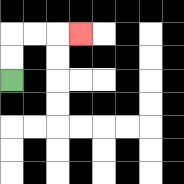{'start': '[0, 3]', 'end': '[3, 1]', 'path_directions': 'U,U,R,R,R', 'path_coordinates': '[[0, 3], [0, 2], [0, 1], [1, 1], [2, 1], [3, 1]]'}